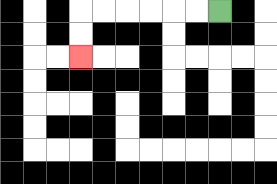{'start': '[9, 0]', 'end': '[3, 2]', 'path_directions': 'L,L,L,L,L,L,D,D', 'path_coordinates': '[[9, 0], [8, 0], [7, 0], [6, 0], [5, 0], [4, 0], [3, 0], [3, 1], [3, 2]]'}